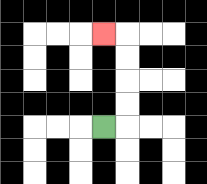{'start': '[4, 5]', 'end': '[4, 1]', 'path_directions': 'R,U,U,U,U,L', 'path_coordinates': '[[4, 5], [5, 5], [5, 4], [5, 3], [5, 2], [5, 1], [4, 1]]'}